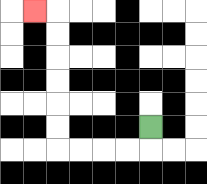{'start': '[6, 5]', 'end': '[1, 0]', 'path_directions': 'D,L,L,L,L,U,U,U,U,U,U,L', 'path_coordinates': '[[6, 5], [6, 6], [5, 6], [4, 6], [3, 6], [2, 6], [2, 5], [2, 4], [2, 3], [2, 2], [2, 1], [2, 0], [1, 0]]'}